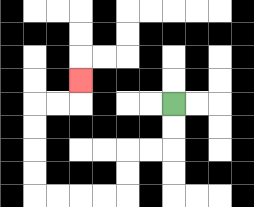{'start': '[7, 4]', 'end': '[3, 3]', 'path_directions': 'D,D,L,L,D,D,L,L,L,L,U,U,U,U,R,R,U', 'path_coordinates': '[[7, 4], [7, 5], [7, 6], [6, 6], [5, 6], [5, 7], [5, 8], [4, 8], [3, 8], [2, 8], [1, 8], [1, 7], [1, 6], [1, 5], [1, 4], [2, 4], [3, 4], [3, 3]]'}